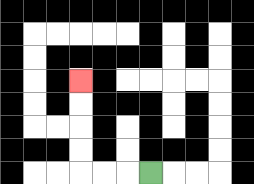{'start': '[6, 7]', 'end': '[3, 3]', 'path_directions': 'L,L,L,U,U,U,U', 'path_coordinates': '[[6, 7], [5, 7], [4, 7], [3, 7], [3, 6], [3, 5], [3, 4], [3, 3]]'}